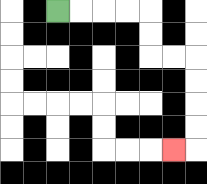{'start': '[2, 0]', 'end': '[7, 6]', 'path_directions': 'R,R,R,R,D,D,R,R,D,D,D,D,L', 'path_coordinates': '[[2, 0], [3, 0], [4, 0], [5, 0], [6, 0], [6, 1], [6, 2], [7, 2], [8, 2], [8, 3], [8, 4], [8, 5], [8, 6], [7, 6]]'}